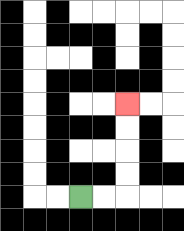{'start': '[3, 8]', 'end': '[5, 4]', 'path_directions': 'R,R,U,U,U,U', 'path_coordinates': '[[3, 8], [4, 8], [5, 8], [5, 7], [5, 6], [5, 5], [5, 4]]'}